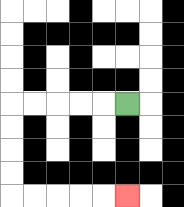{'start': '[5, 4]', 'end': '[5, 8]', 'path_directions': 'L,L,L,L,L,D,D,D,D,R,R,R,R,R', 'path_coordinates': '[[5, 4], [4, 4], [3, 4], [2, 4], [1, 4], [0, 4], [0, 5], [0, 6], [0, 7], [0, 8], [1, 8], [2, 8], [3, 8], [4, 8], [5, 8]]'}